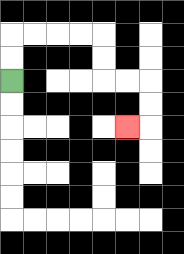{'start': '[0, 3]', 'end': '[5, 5]', 'path_directions': 'U,U,R,R,R,R,D,D,R,R,D,D,L', 'path_coordinates': '[[0, 3], [0, 2], [0, 1], [1, 1], [2, 1], [3, 1], [4, 1], [4, 2], [4, 3], [5, 3], [6, 3], [6, 4], [6, 5], [5, 5]]'}